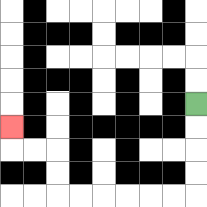{'start': '[8, 4]', 'end': '[0, 5]', 'path_directions': 'D,D,D,D,L,L,L,L,L,L,U,U,L,L,U', 'path_coordinates': '[[8, 4], [8, 5], [8, 6], [8, 7], [8, 8], [7, 8], [6, 8], [5, 8], [4, 8], [3, 8], [2, 8], [2, 7], [2, 6], [1, 6], [0, 6], [0, 5]]'}